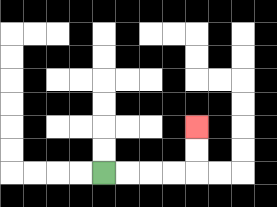{'start': '[4, 7]', 'end': '[8, 5]', 'path_directions': 'R,R,R,R,U,U', 'path_coordinates': '[[4, 7], [5, 7], [6, 7], [7, 7], [8, 7], [8, 6], [8, 5]]'}